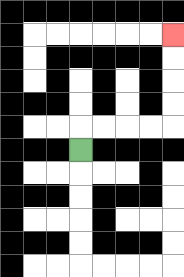{'start': '[3, 6]', 'end': '[7, 1]', 'path_directions': 'U,R,R,R,R,U,U,U,U', 'path_coordinates': '[[3, 6], [3, 5], [4, 5], [5, 5], [6, 5], [7, 5], [7, 4], [7, 3], [7, 2], [7, 1]]'}